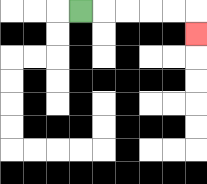{'start': '[3, 0]', 'end': '[8, 1]', 'path_directions': 'R,R,R,R,R,D', 'path_coordinates': '[[3, 0], [4, 0], [5, 0], [6, 0], [7, 0], [8, 0], [8, 1]]'}